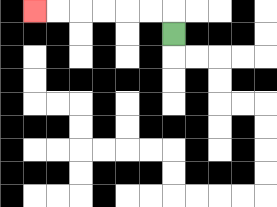{'start': '[7, 1]', 'end': '[1, 0]', 'path_directions': 'U,L,L,L,L,L,L', 'path_coordinates': '[[7, 1], [7, 0], [6, 0], [5, 0], [4, 0], [3, 0], [2, 0], [1, 0]]'}